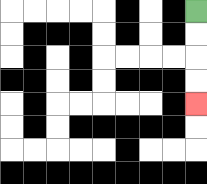{'start': '[8, 0]', 'end': '[8, 4]', 'path_directions': 'D,D,D,D', 'path_coordinates': '[[8, 0], [8, 1], [8, 2], [8, 3], [8, 4]]'}